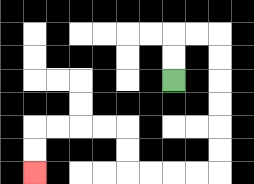{'start': '[7, 3]', 'end': '[1, 7]', 'path_directions': 'U,U,R,R,D,D,D,D,D,D,L,L,L,L,U,U,L,L,L,L,D,D', 'path_coordinates': '[[7, 3], [7, 2], [7, 1], [8, 1], [9, 1], [9, 2], [9, 3], [9, 4], [9, 5], [9, 6], [9, 7], [8, 7], [7, 7], [6, 7], [5, 7], [5, 6], [5, 5], [4, 5], [3, 5], [2, 5], [1, 5], [1, 6], [1, 7]]'}